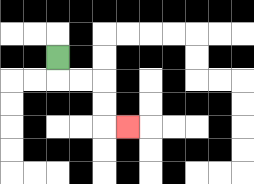{'start': '[2, 2]', 'end': '[5, 5]', 'path_directions': 'D,R,R,D,D,R', 'path_coordinates': '[[2, 2], [2, 3], [3, 3], [4, 3], [4, 4], [4, 5], [5, 5]]'}